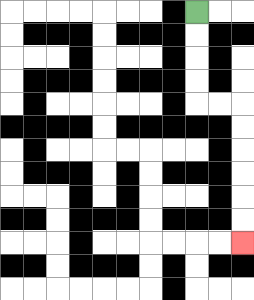{'start': '[8, 0]', 'end': '[10, 10]', 'path_directions': 'D,D,D,D,R,R,D,D,D,D,D,D', 'path_coordinates': '[[8, 0], [8, 1], [8, 2], [8, 3], [8, 4], [9, 4], [10, 4], [10, 5], [10, 6], [10, 7], [10, 8], [10, 9], [10, 10]]'}